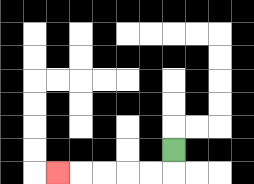{'start': '[7, 6]', 'end': '[2, 7]', 'path_directions': 'D,L,L,L,L,L', 'path_coordinates': '[[7, 6], [7, 7], [6, 7], [5, 7], [4, 7], [3, 7], [2, 7]]'}